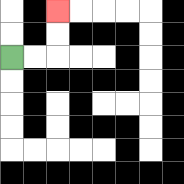{'start': '[0, 2]', 'end': '[2, 0]', 'path_directions': 'R,R,U,U', 'path_coordinates': '[[0, 2], [1, 2], [2, 2], [2, 1], [2, 0]]'}